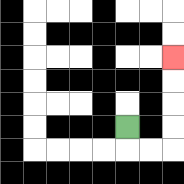{'start': '[5, 5]', 'end': '[7, 2]', 'path_directions': 'D,R,R,U,U,U,U', 'path_coordinates': '[[5, 5], [5, 6], [6, 6], [7, 6], [7, 5], [7, 4], [7, 3], [7, 2]]'}